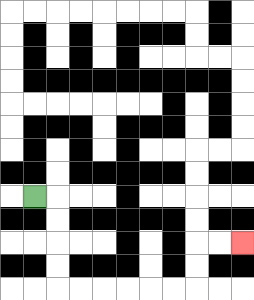{'start': '[1, 8]', 'end': '[10, 10]', 'path_directions': 'R,D,D,D,D,R,R,R,R,R,R,U,U,R,R', 'path_coordinates': '[[1, 8], [2, 8], [2, 9], [2, 10], [2, 11], [2, 12], [3, 12], [4, 12], [5, 12], [6, 12], [7, 12], [8, 12], [8, 11], [8, 10], [9, 10], [10, 10]]'}